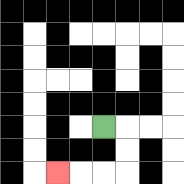{'start': '[4, 5]', 'end': '[2, 7]', 'path_directions': 'R,D,D,L,L,L', 'path_coordinates': '[[4, 5], [5, 5], [5, 6], [5, 7], [4, 7], [3, 7], [2, 7]]'}